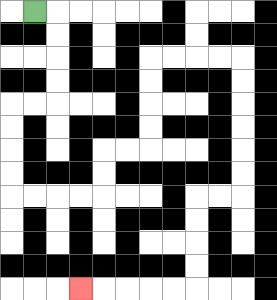{'start': '[1, 0]', 'end': '[3, 12]', 'path_directions': 'R,D,D,D,D,L,L,D,D,D,D,R,R,R,R,U,U,R,R,U,U,U,U,R,R,R,R,D,D,D,D,D,D,L,L,D,D,D,D,L,L,L,L,L', 'path_coordinates': '[[1, 0], [2, 0], [2, 1], [2, 2], [2, 3], [2, 4], [1, 4], [0, 4], [0, 5], [0, 6], [0, 7], [0, 8], [1, 8], [2, 8], [3, 8], [4, 8], [4, 7], [4, 6], [5, 6], [6, 6], [6, 5], [6, 4], [6, 3], [6, 2], [7, 2], [8, 2], [9, 2], [10, 2], [10, 3], [10, 4], [10, 5], [10, 6], [10, 7], [10, 8], [9, 8], [8, 8], [8, 9], [8, 10], [8, 11], [8, 12], [7, 12], [6, 12], [5, 12], [4, 12], [3, 12]]'}